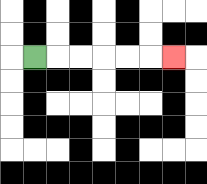{'start': '[1, 2]', 'end': '[7, 2]', 'path_directions': 'R,R,R,R,R,R', 'path_coordinates': '[[1, 2], [2, 2], [3, 2], [4, 2], [5, 2], [6, 2], [7, 2]]'}